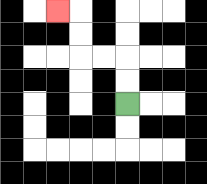{'start': '[5, 4]', 'end': '[2, 0]', 'path_directions': 'U,U,L,L,U,U,L', 'path_coordinates': '[[5, 4], [5, 3], [5, 2], [4, 2], [3, 2], [3, 1], [3, 0], [2, 0]]'}